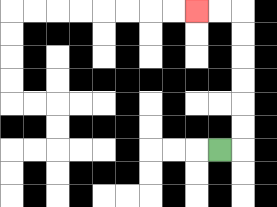{'start': '[9, 6]', 'end': '[8, 0]', 'path_directions': 'R,U,U,U,U,U,U,L,L', 'path_coordinates': '[[9, 6], [10, 6], [10, 5], [10, 4], [10, 3], [10, 2], [10, 1], [10, 0], [9, 0], [8, 0]]'}